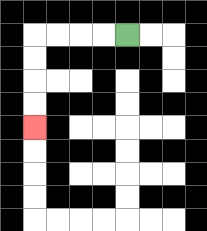{'start': '[5, 1]', 'end': '[1, 5]', 'path_directions': 'L,L,L,L,D,D,D,D', 'path_coordinates': '[[5, 1], [4, 1], [3, 1], [2, 1], [1, 1], [1, 2], [1, 3], [1, 4], [1, 5]]'}